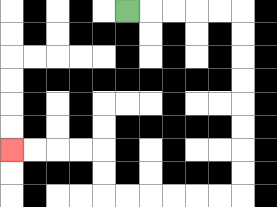{'start': '[5, 0]', 'end': '[0, 6]', 'path_directions': 'R,R,R,R,R,D,D,D,D,D,D,D,D,L,L,L,L,L,L,U,U,L,L,L,L', 'path_coordinates': '[[5, 0], [6, 0], [7, 0], [8, 0], [9, 0], [10, 0], [10, 1], [10, 2], [10, 3], [10, 4], [10, 5], [10, 6], [10, 7], [10, 8], [9, 8], [8, 8], [7, 8], [6, 8], [5, 8], [4, 8], [4, 7], [4, 6], [3, 6], [2, 6], [1, 6], [0, 6]]'}